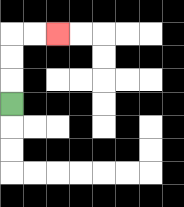{'start': '[0, 4]', 'end': '[2, 1]', 'path_directions': 'U,U,U,R,R', 'path_coordinates': '[[0, 4], [0, 3], [0, 2], [0, 1], [1, 1], [2, 1]]'}